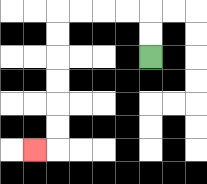{'start': '[6, 2]', 'end': '[1, 6]', 'path_directions': 'U,U,L,L,L,L,D,D,D,D,D,D,L', 'path_coordinates': '[[6, 2], [6, 1], [6, 0], [5, 0], [4, 0], [3, 0], [2, 0], [2, 1], [2, 2], [2, 3], [2, 4], [2, 5], [2, 6], [1, 6]]'}